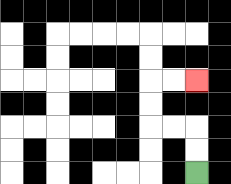{'start': '[8, 7]', 'end': '[8, 3]', 'path_directions': 'U,U,L,L,U,U,R,R', 'path_coordinates': '[[8, 7], [8, 6], [8, 5], [7, 5], [6, 5], [6, 4], [6, 3], [7, 3], [8, 3]]'}